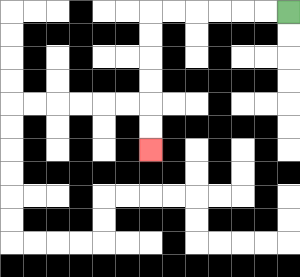{'start': '[12, 0]', 'end': '[6, 6]', 'path_directions': 'L,L,L,L,L,L,D,D,D,D,D,D', 'path_coordinates': '[[12, 0], [11, 0], [10, 0], [9, 0], [8, 0], [7, 0], [6, 0], [6, 1], [6, 2], [6, 3], [6, 4], [6, 5], [6, 6]]'}